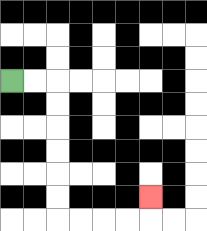{'start': '[0, 3]', 'end': '[6, 8]', 'path_directions': 'R,R,D,D,D,D,D,D,R,R,R,R,U', 'path_coordinates': '[[0, 3], [1, 3], [2, 3], [2, 4], [2, 5], [2, 6], [2, 7], [2, 8], [2, 9], [3, 9], [4, 9], [5, 9], [6, 9], [6, 8]]'}